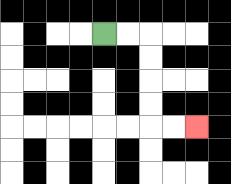{'start': '[4, 1]', 'end': '[8, 5]', 'path_directions': 'R,R,D,D,D,D,R,R', 'path_coordinates': '[[4, 1], [5, 1], [6, 1], [6, 2], [6, 3], [6, 4], [6, 5], [7, 5], [8, 5]]'}